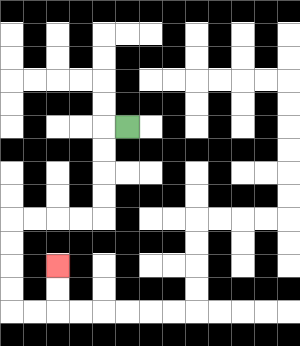{'start': '[5, 5]', 'end': '[2, 11]', 'path_directions': 'L,D,D,D,D,L,L,L,L,D,D,D,D,R,R,U,U', 'path_coordinates': '[[5, 5], [4, 5], [4, 6], [4, 7], [4, 8], [4, 9], [3, 9], [2, 9], [1, 9], [0, 9], [0, 10], [0, 11], [0, 12], [0, 13], [1, 13], [2, 13], [2, 12], [2, 11]]'}